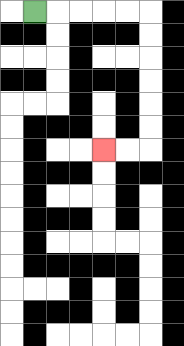{'start': '[1, 0]', 'end': '[4, 6]', 'path_directions': 'R,R,R,R,R,D,D,D,D,D,D,L,L', 'path_coordinates': '[[1, 0], [2, 0], [3, 0], [4, 0], [5, 0], [6, 0], [6, 1], [6, 2], [6, 3], [6, 4], [6, 5], [6, 6], [5, 6], [4, 6]]'}